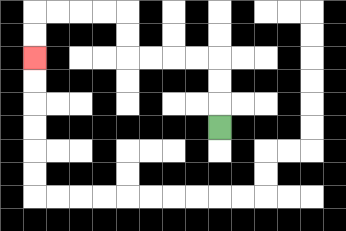{'start': '[9, 5]', 'end': '[1, 2]', 'path_directions': 'U,U,U,L,L,L,L,U,U,L,L,L,L,D,D', 'path_coordinates': '[[9, 5], [9, 4], [9, 3], [9, 2], [8, 2], [7, 2], [6, 2], [5, 2], [5, 1], [5, 0], [4, 0], [3, 0], [2, 0], [1, 0], [1, 1], [1, 2]]'}